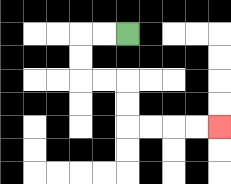{'start': '[5, 1]', 'end': '[9, 5]', 'path_directions': 'L,L,D,D,R,R,D,D,R,R,R,R', 'path_coordinates': '[[5, 1], [4, 1], [3, 1], [3, 2], [3, 3], [4, 3], [5, 3], [5, 4], [5, 5], [6, 5], [7, 5], [8, 5], [9, 5]]'}